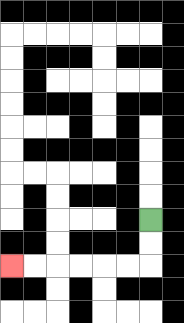{'start': '[6, 9]', 'end': '[0, 11]', 'path_directions': 'D,D,L,L,L,L,L,L', 'path_coordinates': '[[6, 9], [6, 10], [6, 11], [5, 11], [4, 11], [3, 11], [2, 11], [1, 11], [0, 11]]'}